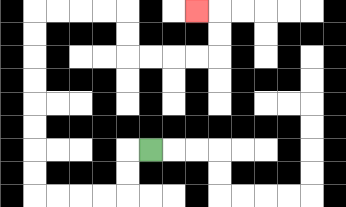{'start': '[6, 6]', 'end': '[8, 0]', 'path_directions': 'L,D,D,L,L,L,L,U,U,U,U,U,U,U,U,R,R,R,R,D,D,R,R,R,R,U,U,L', 'path_coordinates': '[[6, 6], [5, 6], [5, 7], [5, 8], [4, 8], [3, 8], [2, 8], [1, 8], [1, 7], [1, 6], [1, 5], [1, 4], [1, 3], [1, 2], [1, 1], [1, 0], [2, 0], [3, 0], [4, 0], [5, 0], [5, 1], [5, 2], [6, 2], [7, 2], [8, 2], [9, 2], [9, 1], [9, 0], [8, 0]]'}